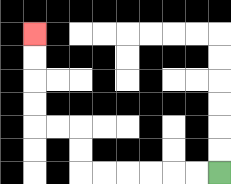{'start': '[9, 7]', 'end': '[1, 1]', 'path_directions': 'L,L,L,L,L,L,U,U,L,L,U,U,U,U', 'path_coordinates': '[[9, 7], [8, 7], [7, 7], [6, 7], [5, 7], [4, 7], [3, 7], [3, 6], [3, 5], [2, 5], [1, 5], [1, 4], [1, 3], [1, 2], [1, 1]]'}